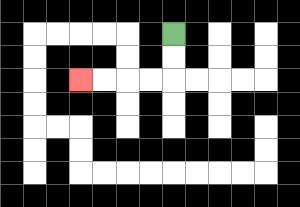{'start': '[7, 1]', 'end': '[3, 3]', 'path_directions': 'D,D,L,L,L,L', 'path_coordinates': '[[7, 1], [7, 2], [7, 3], [6, 3], [5, 3], [4, 3], [3, 3]]'}